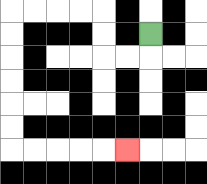{'start': '[6, 1]', 'end': '[5, 6]', 'path_directions': 'D,L,L,U,U,L,L,L,L,D,D,D,D,D,D,R,R,R,R,R', 'path_coordinates': '[[6, 1], [6, 2], [5, 2], [4, 2], [4, 1], [4, 0], [3, 0], [2, 0], [1, 0], [0, 0], [0, 1], [0, 2], [0, 3], [0, 4], [0, 5], [0, 6], [1, 6], [2, 6], [3, 6], [4, 6], [5, 6]]'}